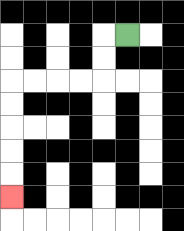{'start': '[5, 1]', 'end': '[0, 8]', 'path_directions': 'L,D,D,L,L,L,L,D,D,D,D,D', 'path_coordinates': '[[5, 1], [4, 1], [4, 2], [4, 3], [3, 3], [2, 3], [1, 3], [0, 3], [0, 4], [0, 5], [0, 6], [0, 7], [0, 8]]'}